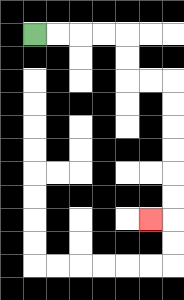{'start': '[1, 1]', 'end': '[6, 9]', 'path_directions': 'R,R,R,R,D,D,R,R,D,D,D,D,D,D,L', 'path_coordinates': '[[1, 1], [2, 1], [3, 1], [4, 1], [5, 1], [5, 2], [5, 3], [6, 3], [7, 3], [7, 4], [7, 5], [7, 6], [7, 7], [7, 8], [7, 9], [6, 9]]'}